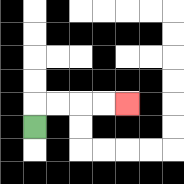{'start': '[1, 5]', 'end': '[5, 4]', 'path_directions': 'U,R,R,R,R', 'path_coordinates': '[[1, 5], [1, 4], [2, 4], [3, 4], [4, 4], [5, 4]]'}